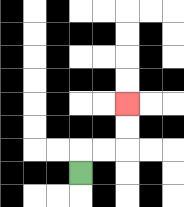{'start': '[3, 7]', 'end': '[5, 4]', 'path_directions': 'U,R,R,U,U', 'path_coordinates': '[[3, 7], [3, 6], [4, 6], [5, 6], [5, 5], [5, 4]]'}